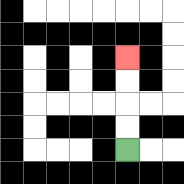{'start': '[5, 6]', 'end': '[5, 2]', 'path_directions': 'U,U,U,U', 'path_coordinates': '[[5, 6], [5, 5], [5, 4], [5, 3], [5, 2]]'}